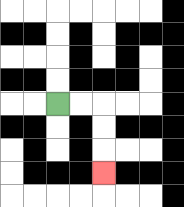{'start': '[2, 4]', 'end': '[4, 7]', 'path_directions': 'R,R,D,D,D', 'path_coordinates': '[[2, 4], [3, 4], [4, 4], [4, 5], [4, 6], [4, 7]]'}